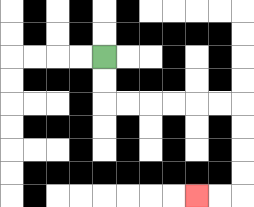{'start': '[4, 2]', 'end': '[8, 8]', 'path_directions': 'D,D,R,R,R,R,R,R,D,D,D,D,L,L', 'path_coordinates': '[[4, 2], [4, 3], [4, 4], [5, 4], [6, 4], [7, 4], [8, 4], [9, 4], [10, 4], [10, 5], [10, 6], [10, 7], [10, 8], [9, 8], [8, 8]]'}